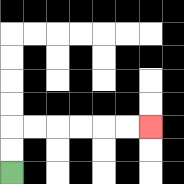{'start': '[0, 7]', 'end': '[6, 5]', 'path_directions': 'U,U,R,R,R,R,R,R', 'path_coordinates': '[[0, 7], [0, 6], [0, 5], [1, 5], [2, 5], [3, 5], [4, 5], [5, 5], [6, 5]]'}